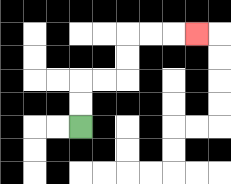{'start': '[3, 5]', 'end': '[8, 1]', 'path_directions': 'U,U,R,R,U,U,R,R,R', 'path_coordinates': '[[3, 5], [3, 4], [3, 3], [4, 3], [5, 3], [5, 2], [5, 1], [6, 1], [7, 1], [8, 1]]'}